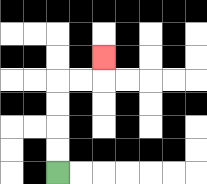{'start': '[2, 7]', 'end': '[4, 2]', 'path_directions': 'U,U,U,U,R,R,U', 'path_coordinates': '[[2, 7], [2, 6], [2, 5], [2, 4], [2, 3], [3, 3], [4, 3], [4, 2]]'}